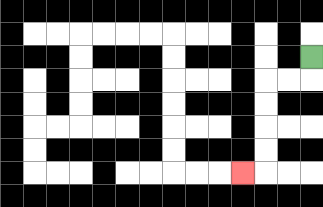{'start': '[13, 2]', 'end': '[10, 7]', 'path_directions': 'D,L,L,D,D,D,D,L', 'path_coordinates': '[[13, 2], [13, 3], [12, 3], [11, 3], [11, 4], [11, 5], [11, 6], [11, 7], [10, 7]]'}